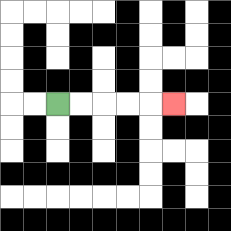{'start': '[2, 4]', 'end': '[7, 4]', 'path_directions': 'R,R,R,R,R', 'path_coordinates': '[[2, 4], [3, 4], [4, 4], [5, 4], [6, 4], [7, 4]]'}